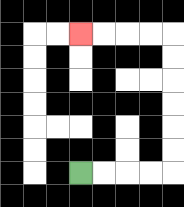{'start': '[3, 7]', 'end': '[3, 1]', 'path_directions': 'R,R,R,R,U,U,U,U,U,U,L,L,L,L', 'path_coordinates': '[[3, 7], [4, 7], [5, 7], [6, 7], [7, 7], [7, 6], [7, 5], [7, 4], [7, 3], [7, 2], [7, 1], [6, 1], [5, 1], [4, 1], [3, 1]]'}